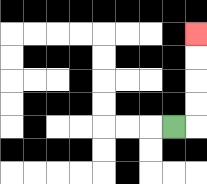{'start': '[7, 5]', 'end': '[8, 1]', 'path_directions': 'R,U,U,U,U', 'path_coordinates': '[[7, 5], [8, 5], [8, 4], [8, 3], [8, 2], [8, 1]]'}